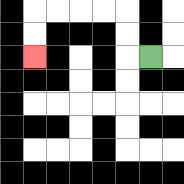{'start': '[6, 2]', 'end': '[1, 2]', 'path_directions': 'L,U,U,L,L,L,L,D,D', 'path_coordinates': '[[6, 2], [5, 2], [5, 1], [5, 0], [4, 0], [3, 0], [2, 0], [1, 0], [1, 1], [1, 2]]'}